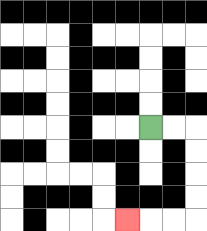{'start': '[6, 5]', 'end': '[5, 9]', 'path_directions': 'R,R,D,D,D,D,L,L,L', 'path_coordinates': '[[6, 5], [7, 5], [8, 5], [8, 6], [8, 7], [8, 8], [8, 9], [7, 9], [6, 9], [5, 9]]'}